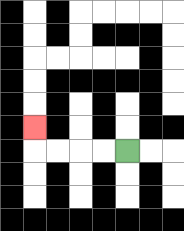{'start': '[5, 6]', 'end': '[1, 5]', 'path_directions': 'L,L,L,L,U', 'path_coordinates': '[[5, 6], [4, 6], [3, 6], [2, 6], [1, 6], [1, 5]]'}